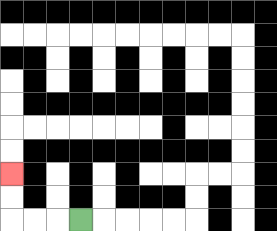{'start': '[3, 9]', 'end': '[0, 7]', 'path_directions': 'L,L,L,U,U', 'path_coordinates': '[[3, 9], [2, 9], [1, 9], [0, 9], [0, 8], [0, 7]]'}